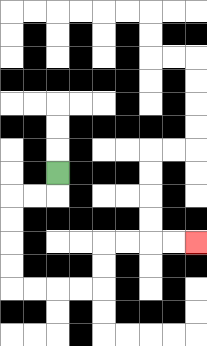{'start': '[2, 7]', 'end': '[8, 10]', 'path_directions': 'D,L,L,D,D,D,D,R,R,R,R,U,U,R,R,R,R', 'path_coordinates': '[[2, 7], [2, 8], [1, 8], [0, 8], [0, 9], [0, 10], [0, 11], [0, 12], [1, 12], [2, 12], [3, 12], [4, 12], [4, 11], [4, 10], [5, 10], [6, 10], [7, 10], [8, 10]]'}